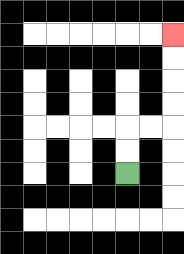{'start': '[5, 7]', 'end': '[7, 1]', 'path_directions': 'U,U,R,R,U,U,U,U', 'path_coordinates': '[[5, 7], [5, 6], [5, 5], [6, 5], [7, 5], [7, 4], [7, 3], [7, 2], [7, 1]]'}